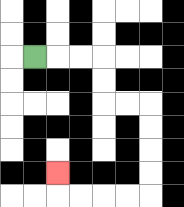{'start': '[1, 2]', 'end': '[2, 7]', 'path_directions': 'R,R,R,D,D,R,R,D,D,D,D,L,L,L,L,U', 'path_coordinates': '[[1, 2], [2, 2], [3, 2], [4, 2], [4, 3], [4, 4], [5, 4], [6, 4], [6, 5], [6, 6], [6, 7], [6, 8], [5, 8], [4, 8], [3, 8], [2, 8], [2, 7]]'}